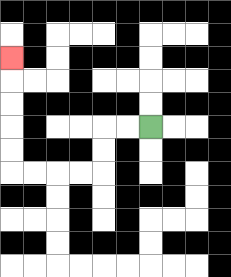{'start': '[6, 5]', 'end': '[0, 2]', 'path_directions': 'L,L,D,D,L,L,L,L,U,U,U,U,U', 'path_coordinates': '[[6, 5], [5, 5], [4, 5], [4, 6], [4, 7], [3, 7], [2, 7], [1, 7], [0, 7], [0, 6], [0, 5], [0, 4], [0, 3], [0, 2]]'}